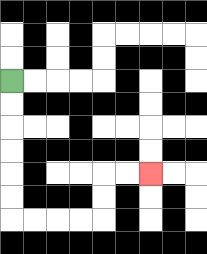{'start': '[0, 3]', 'end': '[6, 7]', 'path_directions': 'D,D,D,D,D,D,R,R,R,R,U,U,R,R', 'path_coordinates': '[[0, 3], [0, 4], [0, 5], [0, 6], [0, 7], [0, 8], [0, 9], [1, 9], [2, 9], [3, 9], [4, 9], [4, 8], [4, 7], [5, 7], [6, 7]]'}